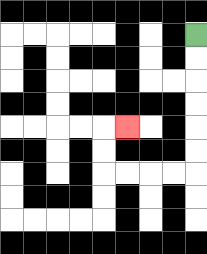{'start': '[8, 1]', 'end': '[5, 5]', 'path_directions': 'D,D,D,D,D,D,L,L,L,L,U,U,R', 'path_coordinates': '[[8, 1], [8, 2], [8, 3], [8, 4], [8, 5], [8, 6], [8, 7], [7, 7], [6, 7], [5, 7], [4, 7], [4, 6], [4, 5], [5, 5]]'}